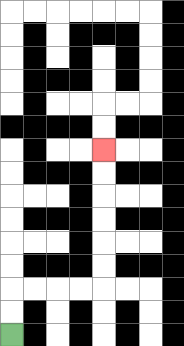{'start': '[0, 14]', 'end': '[4, 6]', 'path_directions': 'U,U,R,R,R,R,U,U,U,U,U,U', 'path_coordinates': '[[0, 14], [0, 13], [0, 12], [1, 12], [2, 12], [3, 12], [4, 12], [4, 11], [4, 10], [4, 9], [4, 8], [4, 7], [4, 6]]'}